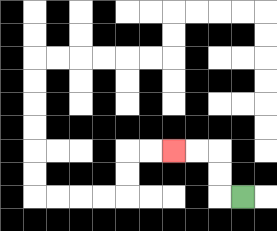{'start': '[10, 8]', 'end': '[7, 6]', 'path_directions': 'L,U,U,L,L', 'path_coordinates': '[[10, 8], [9, 8], [9, 7], [9, 6], [8, 6], [7, 6]]'}